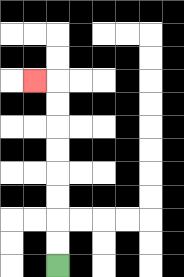{'start': '[2, 11]', 'end': '[1, 3]', 'path_directions': 'U,U,U,U,U,U,U,U,L', 'path_coordinates': '[[2, 11], [2, 10], [2, 9], [2, 8], [2, 7], [2, 6], [2, 5], [2, 4], [2, 3], [1, 3]]'}